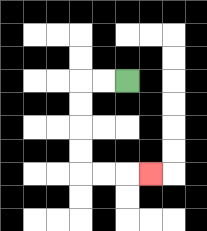{'start': '[5, 3]', 'end': '[6, 7]', 'path_directions': 'L,L,D,D,D,D,R,R,R', 'path_coordinates': '[[5, 3], [4, 3], [3, 3], [3, 4], [3, 5], [3, 6], [3, 7], [4, 7], [5, 7], [6, 7]]'}